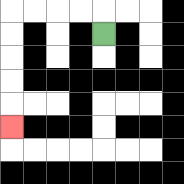{'start': '[4, 1]', 'end': '[0, 5]', 'path_directions': 'U,L,L,L,L,D,D,D,D,D', 'path_coordinates': '[[4, 1], [4, 0], [3, 0], [2, 0], [1, 0], [0, 0], [0, 1], [0, 2], [0, 3], [0, 4], [0, 5]]'}